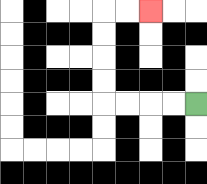{'start': '[8, 4]', 'end': '[6, 0]', 'path_directions': 'L,L,L,L,U,U,U,U,R,R', 'path_coordinates': '[[8, 4], [7, 4], [6, 4], [5, 4], [4, 4], [4, 3], [4, 2], [4, 1], [4, 0], [5, 0], [6, 0]]'}